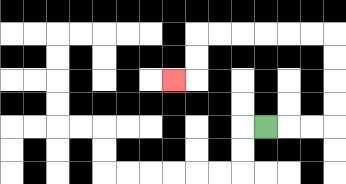{'start': '[11, 5]', 'end': '[7, 3]', 'path_directions': 'R,R,R,U,U,U,U,L,L,L,L,L,L,D,D,L', 'path_coordinates': '[[11, 5], [12, 5], [13, 5], [14, 5], [14, 4], [14, 3], [14, 2], [14, 1], [13, 1], [12, 1], [11, 1], [10, 1], [9, 1], [8, 1], [8, 2], [8, 3], [7, 3]]'}